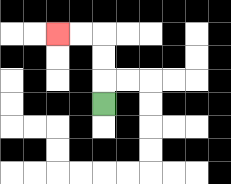{'start': '[4, 4]', 'end': '[2, 1]', 'path_directions': 'U,U,U,L,L', 'path_coordinates': '[[4, 4], [4, 3], [4, 2], [4, 1], [3, 1], [2, 1]]'}